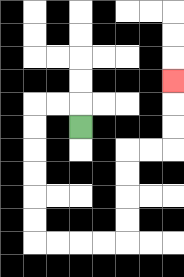{'start': '[3, 5]', 'end': '[7, 3]', 'path_directions': 'U,L,L,D,D,D,D,D,D,R,R,R,R,U,U,U,U,R,R,U,U,U', 'path_coordinates': '[[3, 5], [3, 4], [2, 4], [1, 4], [1, 5], [1, 6], [1, 7], [1, 8], [1, 9], [1, 10], [2, 10], [3, 10], [4, 10], [5, 10], [5, 9], [5, 8], [5, 7], [5, 6], [6, 6], [7, 6], [7, 5], [7, 4], [7, 3]]'}